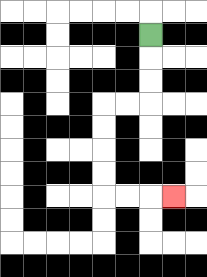{'start': '[6, 1]', 'end': '[7, 8]', 'path_directions': 'D,D,D,L,L,D,D,D,D,R,R,R', 'path_coordinates': '[[6, 1], [6, 2], [6, 3], [6, 4], [5, 4], [4, 4], [4, 5], [4, 6], [4, 7], [4, 8], [5, 8], [6, 8], [7, 8]]'}